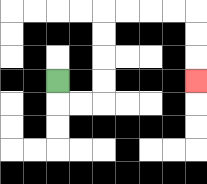{'start': '[2, 3]', 'end': '[8, 3]', 'path_directions': 'D,R,R,U,U,U,U,R,R,R,R,D,D,D', 'path_coordinates': '[[2, 3], [2, 4], [3, 4], [4, 4], [4, 3], [4, 2], [4, 1], [4, 0], [5, 0], [6, 0], [7, 0], [8, 0], [8, 1], [8, 2], [8, 3]]'}